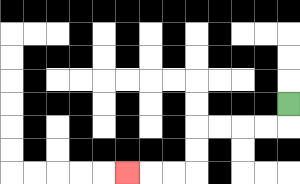{'start': '[12, 4]', 'end': '[5, 7]', 'path_directions': 'D,L,L,L,L,D,D,L,L,L', 'path_coordinates': '[[12, 4], [12, 5], [11, 5], [10, 5], [9, 5], [8, 5], [8, 6], [8, 7], [7, 7], [6, 7], [5, 7]]'}